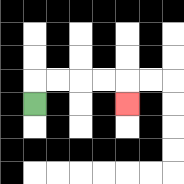{'start': '[1, 4]', 'end': '[5, 4]', 'path_directions': 'U,R,R,R,R,D', 'path_coordinates': '[[1, 4], [1, 3], [2, 3], [3, 3], [4, 3], [5, 3], [5, 4]]'}